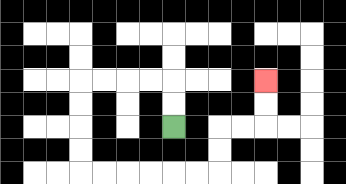{'start': '[7, 5]', 'end': '[11, 3]', 'path_directions': 'U,U,L,L,L,L,D,D,D,D,R,R,R,R,R,R,U,U,R,R,U,U', 'path_coordinates': '[[7, 5], [7, 4], [7, 3], [6, 3], [5, 3], [4, 3], [3, 3], [3, 4], [3, 5], [3, 6], [3, 7], [4, 7], [5, 7], [6, 7], [7, 7], [8, 7], [9, 7], [9, 6], [9, 5], [10, 5], [11, 5], [11, 4], [11, 3]]'}